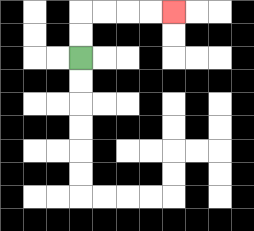{'start': '[3, 2]', 'end': '[7, 0]', 'path_directions': 'U,U,R,R,R,R', 'path_coordinates': '[[3, 2], [3, 1], [3, 0], [4, 0], [5, 0], [6, 0], [7, 0]]'}